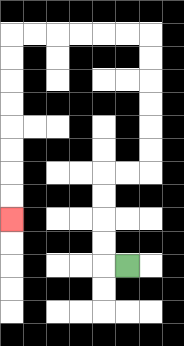{'start': '[5, 11]', 'end': '[0, 9]', 'path_directions': 'L,U,U,U,U,R,R,U,U,U,U,U,U,L,L,L,L,L,L,D,D,D,D,D,D,D,D', 'path_coordinates': '[[5, 11], [4, 11], [4, 10], [4, 9], [4, 8], [4, 7], [5, 7], [6, 7], [6, 6], [6, 5], [6, 4], [6, 3], [6, 2], [6, 1], [5, 1], [4, 1], [3, 1], [2, 1], [1, 1], [0, 1], [0, 2], [0, 3], [0, 4], [0, 5], [0, 6], [0, 7], [0, 8], [0, 9]]'}